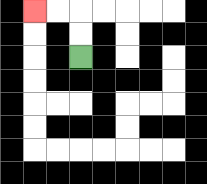{'start': '[3, 2]', 'end': '[1, 0]', 'path_directions': 'U,U,L,L', 'path_coordinates': '[[3, 2], [3, 1], [3, 0], [2, 0], [1, 0]]'}